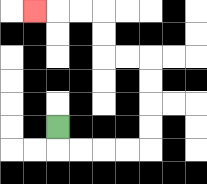{'start': '[2, 5]', 'end': '[1, 0]', 'path_directions': 'D,R,R,R,R,U,U,U,U,L,L,U,U,L,L,L', 'path_coordinates': '[[2, 5], [2, 6], [3, 6], [4, 6], [5, 6], [6, 6], [6, 5], [6, 4], [6, 3], [6, 2], [5, 2], [4, 2], [4, 1], [4, 0], [3, 0], [2, 0], [1, 0]]'}